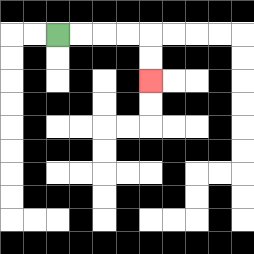{'start': '[2, 1]', 'end': '[6, 3]', 'path_directions': 'R,R,R,R,D,D', 'path_coordinates': '[[2, 1], [3, 1], [4, 1], [5, 1], [6, 1], [6, 2], [6, 3]]'}